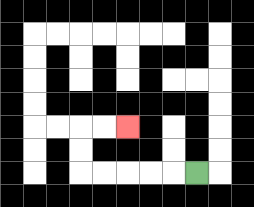{'start': '[8, 7]', 'end': '[5, 5]', 'path_directions': 'L,L,L,L,L,U,U,R,R', 'path_coordinates': '[[8, 7], [7, 7], [6, 7], [5, 7], [4, 7], [3, 7], [3, 6], [3, 5], [4, 5], [5, 5]]'}